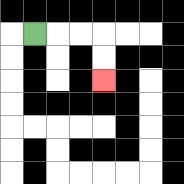{'start': '[1, 1]', 'end': '[4, 3]', 'path_directions': 'R,R,R,D,D', 'path_coordinates': '[[1, 1], [2, 1], [3, 1], [4, 1], [4, 2], [4, 3]]'}